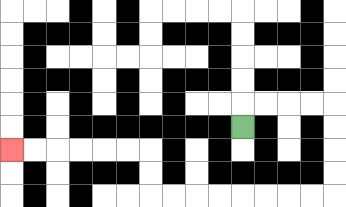{'start': '[10, 5]', 'end': '[0, 6]', 'path_directions': 'U,R,R,R,R,D,D,D,D,L,L,L,L,L,L,L,L,U,U,L,L,L,L,L,L', 'path_coordinates': '[[10, 5], [10, 4], [11, 4], [12, 4], [13, 4], [14, 4], [14, 5], [14, 6], [14, 7], [14, 8], [13, 8], [12, 8], [11, 8], [10, 8], [9, 8], [8, 8], [7, 8], [6, 8], [6, 7], [6, 6], [5, 6], [4, 6], [3, 6], [2, 6], [1, 6], [0, 6]]'}